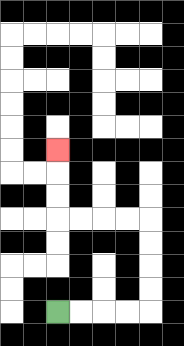{'start': '[2, 13]', 'end': '[2, 6]', 'path_directions': 'R,R,R,R,U,U,U,U,L,L,L,L,U,U,U', 'path_coordinates': '[[2, 13], [3, 13], [4, 13], [5, 13], [6, 13], [6, 12], [6, 11], [6, 10], [6, 9], [5, 9], [4, 9], [3, 9], [2, 9], [2, 8], [2, 7], [2, 6]]'}